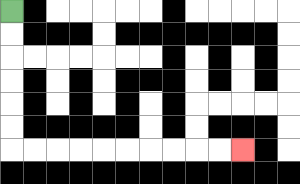{'start': '[0, 0]', 'end': '[10, 6]', 'path_directions': 'D,D,D,D,D,D,R,R,R,R,R,R,R,R,R,R', 'path_coordinates': '[[0, 0], [0, 1], [0, 2], [0, 3], [0, 4], [0, 5], [0, 6], [1, 6], [2, 6], [3, 6], [4, 6], [5, 6], [6, 6], [7, 6], [8, 6], [9, 6], [10, 6]]'}